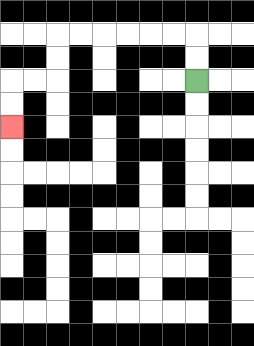{'start': '[8, 3]', 'end': '[0, 5]', 'path_directions': 'U,U,L,L,L,L,L,L,D,D,L,L,D,D', 'path_coordinates': '[[8, 3], [8, 2], [8, 1], [7, 1], [6, 1], [5, 1], [4, 1], [3, 1], [2, 1], [2, 2], [2, 3], [1, 3], [0, 3], [0, 4], [0, 5]]'}